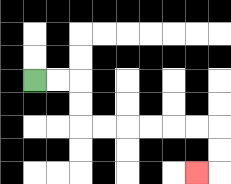{'start': '[1, 3]', 'end': '[8, 7]', 'path_directions': 'R,R,D,D,R,R,R,R,R,R,D,D,L', 'path_coordinates': '[[1, 3], [2, 3], [3, 3], [3, 4], [3, 5], [4, 5], [5, 5], [6, 5], [7, 5], [8, 5], [9, 5], [9, 6], [9, 7], [8, 7]]'}